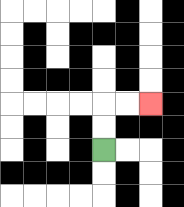{'start': '[4, 6]', 'end': '[6, 4]', 'path_directions': 'U,U,R,R', 'path_coordinates': '[[4, 6], [4, 5], [4, 4], [5, 4], [6, 4]]'}